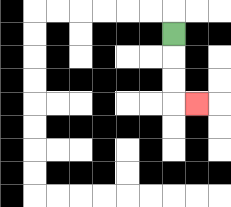{'start': '[7, 1]', 'end': '[8, 4]', 'path_directions': 'D,D,D,R', 'path_coordinates': '[[7, 1], [7, 2], [7, 3], [7, 4], [8, 4]]'}